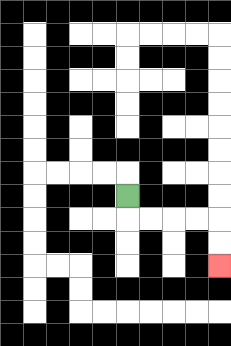{'start': '[5, 8]', 'end': '[9, 11]', 'path_directions': 'D,R,R,R,R,D,D', 'path_coordinates': '[[5, 8], [5, 9], [6, 9], [7, 9], [8, 9], [9, 9], [9, 10], [9, 11]]'}